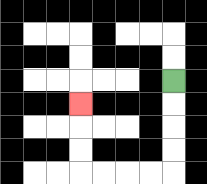{'start': '[7, 3]', 'end': '[3, 4]', 'path_directions': 'D,D,D,D,L,L,L,L,U,U,U', 'path_coordinates': '[[7, 3], [7, 4], [7, 5], [7, 6], [7, 7], [6, 7], [5, 7], [4, 7], [3, 7], [3, 6], [3, 5], [3, 4]]'}